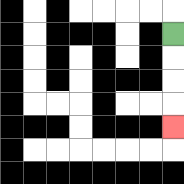{'start': '[7, 1]', 'end': '[7, 5]', 'path_directions': 'D,D,D,D', 'path_coordinates': '[[7, 1], [7, 2], [7, 3], [7, 4], [7, 5]]'}